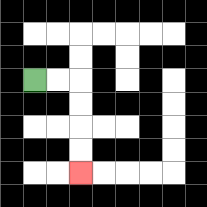{'start': '[1, 3]', 'end': '[3, 7]', 'path_directions': 'R,R,D,D,D,D', 'path_coordinates': '[[1, 3], [2, 3], [3, 3], [3, 4], [3, 5], [3, 6], [3, 7]]'}